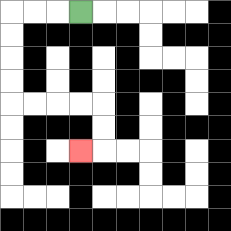{'start': '[3, 0]', 'end': '[3, 6]', 'path_directions': 'L,L,L,D,D,D,D,R,R,R,R,D,D,L', 'path_coordinates': '[[3, 0], [2, 0], [1, 0], [0, 0], [0, 1], [0, 2], [0, 3], [0, 4], [1, 4], [2, 4], [3, 4], [4, 4], [4, 5], [4, 6], [3, 6]]'}